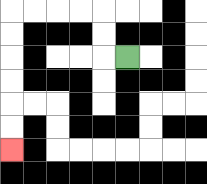{'start': '[5, 2]', 'end': '[0, 6]', 'path_directions': 'L,U,U,L,L,L,L,D,D,D,D,D,D', 'path_coordinates': '[[5, 2], [4, 2], [4, 1], [4, 0], [3, 0], [2, 0], [1, 0], [0, 0], [0, 1], [0, 2], [0, 3], [0, 4], [0, 5], [0, 6]]'}